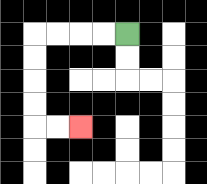{'start': '[5, 1]', 'end': '[3, 5]', 'path_directions': 'L,L,L,L,D,D,D,D,R,R', 'path_coordinates': '[[5, 1], [4, 1], [3, 1], [2, 1], [1, 1], [1, 2], [1, 3], [1, 4], [1, 5], [2, 5], [3, 5]]'}